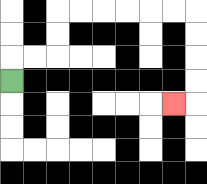{'start': '[0, 3]', 'end': '[7, 4]', 'path_directions': 'U,R,R,U,U,R,R,R,R,R,R,D,D,D,D,L', 'path_coordinates': '[[0, 3], [0, 2], [1, 2], [2, 2], [2, 1], [2, 0], [3, 0], [4, 0], [5, 0], [6, 0], [7, 0], [8, 0], [8, 1], [8, 2], [8, 3], [8, 4], [7, 4]]'}